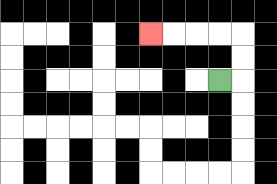{'start': '[9, 3]', 'end': '[6, 1]', 'path_directions': 'R,U,U,L,L,L,L', 'path_coordinates': '[[9, 3], [10, 3], [10, 2], [10, 1], [9, 1], [8, 1], [7, 1], [6, 1]]'}